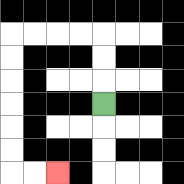{'start': '[4, 4]', 'end': '[2, 7]', 'path_directions': 'U,U,U,L,L,L,L,D,D,D,D,D,D,R,R', 'path_coordinates': '[[4, 4], [4, 3], [4, 2], [4, 1], [3, 1], [2, 1], [1, 1], [0, 1], [0, 2], [0, 3], [0, 4], [0, 5], [0, 6], [0, 7], [1, 7], [2, 7]]'}